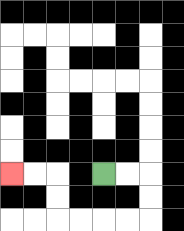{'start': '[4, 7]', 'end': '[0, 7]', 'path_directions': 'R,R,D,D,L,L,L,L,U,U,L,L', 'path_coordinates': '[[4, 7], [5, 7], [6, 7], [6, 8], [6, 9], [5, 9], [4, 9], [3, 9], [2, 9], [2, 8], [2, 7], [1, 7], [0, 7]]'}